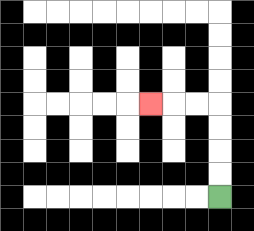{'start': '[9, 8]', 'end': '[6, 4]', 'path_directions': 'U,U,U,U,L,L,L', 'path_coordinates': '[[9, 8], [9, 7], [9, 6], [9, 5], [9, 4], [8, 4], [7, 4], [6, 4]]'}